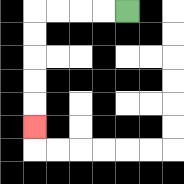{'start': '[5, 0]', 'end': '[1, 5]', 'path_directions': 'L,L,L,L,D,D,D,D,D', 'path_coordinates': '[[5, 0], [4, 0], [3, 0], [2, 0], [1, 0], [1, 1], [1, 2], [1, 3], [1, 4], [1, 5]]'}